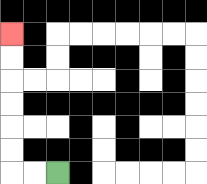{'start': '[2, 7]', 'end': '[0, 1]', 'path_directions': 'L,L,U,U,U,U,U,U', 'path_coordinates': '[[2, 7], [1, 7], [0, 7], [0, 6], [0, 5], [0, 4], [0, 3], [0, 2], [0, 1]]'}